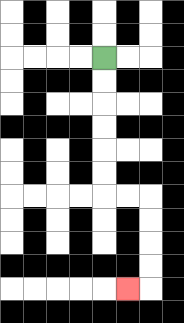{'start': '[4, 2]', 'end': '[5, 12]', 'path_directions': 'D,D,D,D,D,D,R,R,D,D,D,D,L', 'path_coordinates': '[[4, 2], [4, 3], [4, 4], [4, 5], [4, 6], [4, 7], [4, 8], [5, 8], [6, 8], [6, 9], [6, 10], [6, 11], [6, 12], [5, 12]]'}